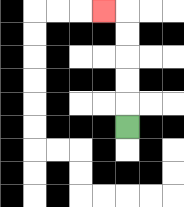{'start': '[5, 5]', 'end': '[4, 0]', 'path_directions': 'U,U,U,U,U,L', 'path_coordinates': '[[5, 5], [5, 4], [5, 3], [5, 2], [5, 1], [5, 0], [4, 0]]'}